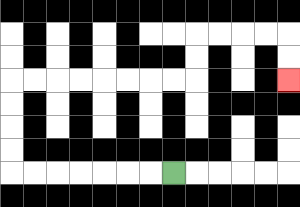{'start': '[7, 7]', 'end': '[12, 3]', 'path_directions': 'L,L,L,L,L,L,L,U,U,U,U,R,R,R,R,R,R,R,R,U,U,R,R,R,R,D,D', 'path_coordinates': '[[7, 7], [6, 7], [5, 7], [4, 7], [3, 7], [2, 7], [1, 7], [0, 7], [0, 6], [0, 5], [0, 4], [0, 3], [1, 3], [2, 3], [3, 3], [4, 3], [5, 3], [6, 3], [7, 3], [8, 3], [8, 2], [8, 1], [9, 1], [10, 1], [11, 1], [12, 1], [12, 2], [12, 3]]'}